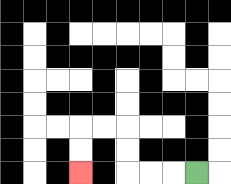{'start': '[8, 7]', 'end': '[3, 7]', 'path_directions': 'L,L,L,U,U,L,L,D,D', 'path_coordinates': '[[8, 7], [7, 7], [6, 7], [5, 7], [5, 6], [5, 5], [4, 5], [3, 5], [3, 6], [3, 7]]'}